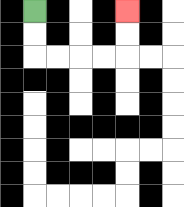{'start': '[1, 0]', 'end': '[5, 0]', 'path_directions': 'D,D,R,R,R,R,U,U', 'path_coordinates': '[[1, 0], [1, 1], [1, 2], [2, 2], [3, 2], [4, 2], [5, 2], [5, 1], [5, 0]]'}